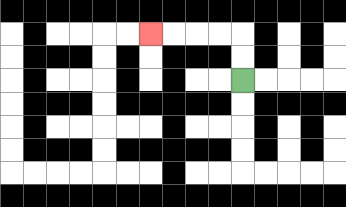{'start': '[10, 3]', 'end': '[6, 1]', 'path_directions': 'U,U,L,L,L,L', 'path_coordinates': '[[10, 3], [10, 2], [10, 1], [9, 1], [8, 1], [7, 1], [6, 1]]'}